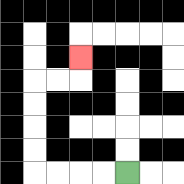{'start': '[5, 7]', 'end': '[3, 2]', 'path_directions': 'L,L,L,L,U,U,U,U,R,R,U', 'path_coordinates': '[[5, 7], [4, 7], [3, 7], [2, 7], [1, 7], [1, 6], [1, 5], [1, 4], [1, 3], [2, 3], [3, 3], [3, 2]]'}